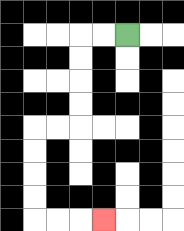{'start': '[5, 1]', 'end': '[4, 9]', 'path_directions': 'L,L,D,D,D,D,L,L,D,D,D,D,R,R,R', 'path_coordinates': '[[5, 1], [4, 1], [3, 1], [3, 2], [3, 3], [3, 4], [3, 5], [2, 5], [1, 5], [1, 6], [1, 7], [1, 8], [1, 9], [2, 9], [3, 9], [4, 9]]'}